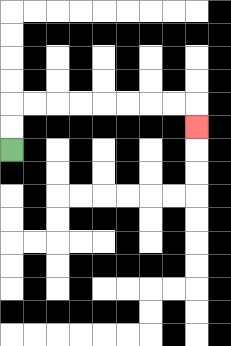{'start': '[0, 6]', 'end': '[8, 5]', 'path_directions': 'U,U,R,R,R,R,R,R,R,R,D', 'path_coordinates': '[[0, 6], [0, 5], [0, 4], [1, 4], [2, 4], [3, 4], [4, 4], [5, 4], [6, 4], [7, 4], [8, 4], [8, 5]]'}